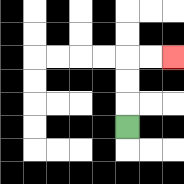{'start': '[5, 5]', 'end': '[7, 2]', 'path_directions': 'U,U,U,R,R', 'path_coordinates': '[[5, 5], [5, 4], [5, 3], [5, 2], [6, 2], [7, 2]]'}